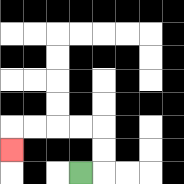{'start': '[3, 7]', 'end': '[0, 6]', 'path_directions': 'R,U,U,L,L,L,L,D', 'path_coordinates': '[[3, 7], [4, 7], [4, 6], [4, 5], [3, 5], [2, 5], [1, 5], [0, 5], [0, 6]]'}